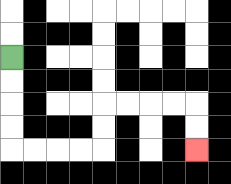{'start': '[0, 2]', 'end': '[8, 6]', 'path_directions': 'D,D,D,D,R,R,R,R,U,U,R,R,R,R,D,D', 'path_coordinates': '[[0, 2], [0, 3], [0, 4], [0, 5], [0, 6], [1, 6], [2, 6], [3, 6], [4, 6], [4, 5], [4, 4], [5, 4], [6, 4], [7, 4], [8, 4], [8, 5], [8, 6]]'}